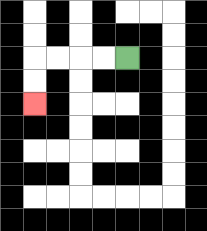{'start': '[5, 2]', 'end': '[1, 4]', 'path_directions': 'L,L,L,L,D,D', 'path_coordinates': '[[5, 2], [4, 2], [3, 2], [2, 2], [1, 2], [1, 3], [1, 4]]'}